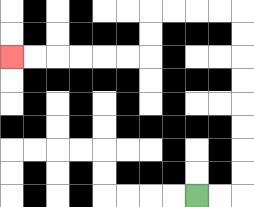{'start': '[8, 8]', 'end': '[0, 2]', 'path_directions': 'R,R,U,U,U,U,U,U,U,U,L,L,L,L,D,D,L,L,L,L,L,L', 'path_coordinates': '[[8, 8], [9, 8], [10, 8], [10, 7], [10, 6], [10, 5], [10, 4], [10, 3], [10, 2], [10, 1], [10, 0], [9, 0], [8, 0], [7, 0], [6, 0], [6, 1], [6, 2], [5, 2], [4, 2], [3, 2], [2, 2], [1, 2], [0, 2]]'}